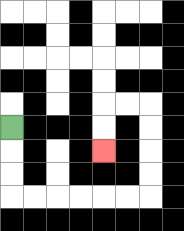{'start': '[0, 5]', 'end': '[4, 6]', 'path_directions': 'D,D,D,R,R,R,R,R,R,U,U,U,U,L,L,D,D', 'path_coordinates': '[[0, 5], [0, 6], [0, 7], [0, 8], [1, 8], [2, 8], [3, 8], [4, 8], [5, 8], [6, 8], [6, 7], [6, 6], [6, 5], [6, 4], [5, 4], [4, 4], [4, 5], [4, 6]]'}